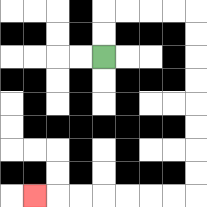{'start': '[4, 2]', 'end': '[1, 8]', 'path_directions': 'U,U,R,R,R,R,D,D,D,D,D,D,D,D,L,L,L,L,L,L,L', 'path_coordinates': '[[4, 2], [4, 1], [4, 0], [5, 0], [6, 0], [7, 0], [8, 0], [8, 1], [8, 2], [8, 3], [8, 4], [8, 5], [8, 6], [8, 7], [8, 8], [7, 8], [6, 8], [5, 8], [4, 8], [3, 8], [2, 8], [1, 8]]'}